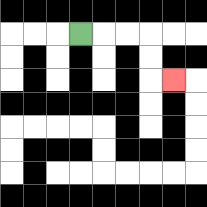{'start': '[3, 1]', 'end': '[7, 3]', 'path_directions': 'R,R,R,D,D,R', 'path_coordinates': '[[3, 1], [4, 1], [5, 1], [6, 1], [6, 2], [6, 3], [7, 3]]'}